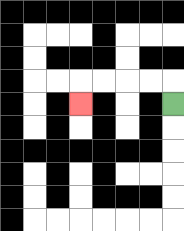{'start': '[7, 4]', 'end': '[3, 4]', 'path_directions': 'U,L,L,L,L,D', 'path_coordinates': '[[7, 4], [7, 3], [6, 3], [5, 3], [4, 3], [3, 3], [3, 4]]'}